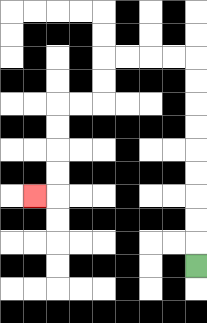{'start': '[8, 11]', 'end': '[1, 8]', 'path_directions': 'U,U,U,U,U,U,U,U,U,L,L,L,L,D,D,L,L,D,D,D,D,L', 'path_coordinates': '[[8, 11], [8, 10], [8, 9], [8, 8], [8, 7], [8, 6], [8, 5], [8, 4], [8, 3], [8, 2], [7, 2], [6, 2], [5, 2], [4, 2], [4, 3], [4, 4], [3, 4], [2, 4], [2, 5], [2, 6], [2, 7], [2, 8], [1, 8]]'}